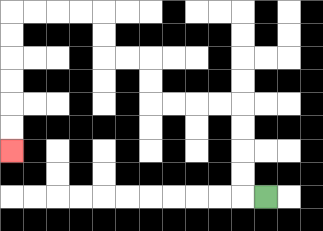{'start': '[11, 8]', 'end': '[0, 6]', 'path_directions': 'L,U,U,U,U,L,L,L,L,U,U,L,L,U,U,L,L,L,L,D,D,D,D,D,D', 'path_coordinates': '[[11, 8], [10, 8], [10, 7], [10, 6], [10, 5], [10, 4], [9, 4], [8, 4], [7, 4], [6, 4], [6, 3], [6, 2], [5, 2], [4, 2], [4, 1], [4, 0], [3, 0], [2, 0], [1, 0], [0, 0], [0, 1], [0, 2], [0, 3], [0, 4], [0, 5], [0, 6]]'}